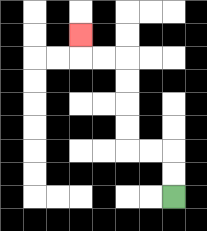{'start': '[7, 8]', 'end': '[3, 1]', 'path_directions': 'U,U,L,L,U,U,U,U,L,L,U', 'path_coordinates': '[[7, 8], [7, 7], [7, 6], [6, 6], [5, 6], [5, 5], [5, 4], [5, 3], [5, 2], [4, 2], [3, 2], [3, 1]]'}